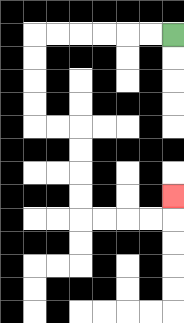{'start': '[7, 1]', 'end': '[7, 8]', 'path_directions': 'L,L,L,L,L,L,D,D,D,D,R,R,D,D,D,D,R,R,R,R,U', 'path_coordinates': '[[7, 1], [6, 1], [5, 1], [4, 1], [3, 1], [2, 1], [1, 1], [1, 2], [1, 3], [1, 4], [1, 5], [2, 5], [3, 5], [3, 6], [3, 7], [3, 8], [3, 9], [4, 9], [5, 9], [6, 9], [7, 9], [7, 8]]'}